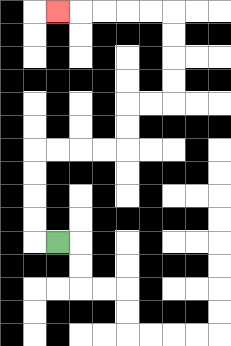{'start': '[2, 10]', 'end': '[2, 0]', 'path_directions': 'L,U,U,U,U,R,R,R,R,U,U,R,R,U,U,U,U,L,L,L,L,L', 'path_coordinates': '[[2, 10], [1, 10], [1, 9], [1, 8], [1, 7], [1, 6], [2, 6], [3, 6], [4, 6], [5, 6], [5, 5], [5, 4], [6, 4], [7, 4], [7, 3], [7, 2], [7, 1], [7, 0], [6, 0], [5, 0], [4, 0], [3, 0], [2, 0]]'}